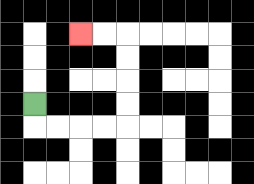{'start': '[1, 4]', 'end': '[3, 1]', 'path_directions': 'D,R,R,R,R,U,U,U,U,L,L', 'path_coordinates': '[[1, 4], [1, 5], [2, 5], [3, 5], [4, 5], [5, 5], [5, 4], [5, 3], [5, 2], [5, 1], [4, 1], [3, 1]]'}